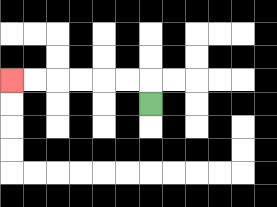{'start': '[6, 4]', 'end': '[0, 3]', 'path_directions': 'U,L,L,L,L,L,L', 'path_coordinates': '[[6, 4], [6, 3], [5, 3], [4, 3], [3, 3], [2, 3], [1, 3], [0, 3]]'}